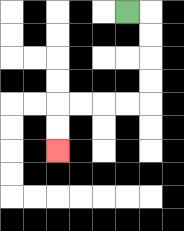{'start': '[5, 0]', 'end': '[2, 6]', 'path_directions': 'R,D,D,D,D,L,L,L,L,D,D', 'path_coordinates': '[[5, 0], [6, 0], [6, 1], [6, 2], [6, 3], [6, 4], [5, 4], [4, 4], [3, 4], [2, 4], [2, 5], [2, 6]]'}